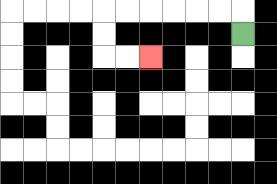{'start': '[10, 1]', 'end': '[6, 2]', 'path_directions': 'U,L,L,L,L,L,L,D,D,R,R', 'path_coordinates': '[[10, 1], [10, 0], [9, 0], [8, 0], [7, 0], [6, 0], [5, 0], [4, 0], [4, 1], [4, 2], [5, 2], [6, 2]]'}